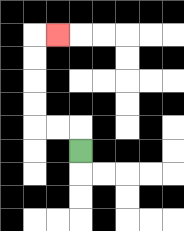{'start': '[3, 6]', 'end': '[2, 1]', 'path_directions': 'U,L,L,U,U,U,U,R', 'path_coordinates': '[[3, 6], [3, 5], [2, 5], [1, 5], [1, 4], [1, 3], [1, 2], [1, 1], [2, 1]]'}